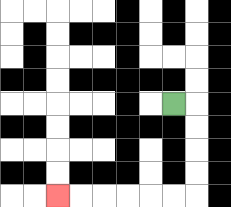{'start': '[7, 4]', 'end': '[2, 8]', 'path_directions': 'R,D,D,D,D,L,L,L,L,L,L', 'path_coordinates': '[[7, 4], [8, 4], [8, 5], [8, 6], [8, 7], [8, 8], [7, 8], [6, 8], [5, 8], [4, 8], [3, 8], [2, 8]]'}